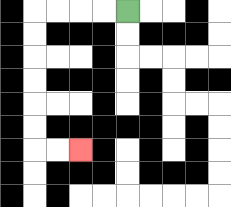{'start': '[5, 0]', 'end': '[3, 6]', 'path_directions': 'L,L,L,L,D,D,D,D,D,D,R,R', 'path_coordinates': '[[5, 0], [4, 0], [3, 0], [2, 0], [1, 0], [1, 1], [1, 2], [1, 3], [1, 4], [1, 5], [1, 6], [2, 6], [3, 6]]'}